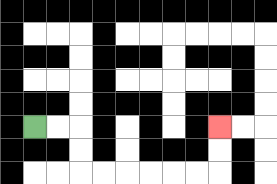{'start': '[1, 5]', 'end': '[9, 5]', 'path_directions': 'R,R,D,D,R,R,R,R,R,R,U,U', 'path_coordinates': '[[1, 5], [2, 5], [3, 5], [3, 6], [3, 7], [4, 7], [5, 7], [6, 7], [7, 7], [8, 7], [9, 7], [9, 6], [9, 5]]'}